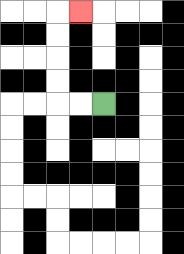{'start': '[4, 4]', 'end': '[3, 0]', 'path_directions': 'L,L,U,U,U,U,R', 'path_coordinates': '[[4, 4], [3, 4], [2, 4], [2, 3], [2, 2], [2, 1], [2, 0], [3, 0]]'}